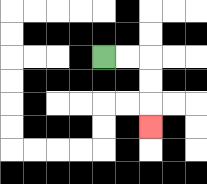{'start': '[4, 2]', 'end': '[6, 5]', 'path_directions': 'R,R,D,D,D', 'path_coordinates': '[[4, 2], [5, 2], [6, 2], [6, 3], [6, 4], [6, 5]]'}